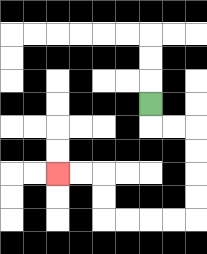{'start': '[6, 4]', 'end': '[2, 7]', 'path_directions': 'D,R,R,D,D,D,D,L,L,L,L,U,U,L,L', 'path_coordinates': '[[6, 4], [6, 5], [7, 5], [8, 5], [8, 6], [8, 7], [8, 8], [8, 9], [7, 9], [6, 9], [5, 9], [4, 9], [4, 8], [4, 7], [3, 7], [2, 7]]'}